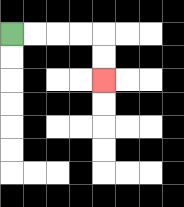{'start': '[0, 1]', 'end': '[4, 3]', 'path_directions': 'R,R,R,R,D,D', 'path_coordinates': '[[0, 1], [1, 1], [2, 1], [3, 1], [4, 1], [4, 2], [4, 3]]'}